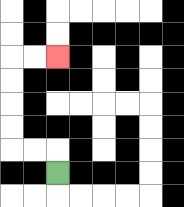{'start': '[2, 7]', 'end': '[2, 2]', 'path_directions': 'U,L,L,U,U,U,U,R,R', 'path_coordinates': '[[2, 7], [2, 6], [1, 6], [0, 6], [0, 5], [0, 4], [0, 3], [0, 2], [1, 2], [2, 2]]'}